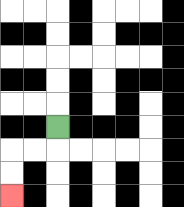{'start': '[2, 5]', 'end': '[0, 8]', 'path_directions': 'D,L,L,D,D', 'path_coordinates': '[[2, 5], [2, 6], [1, 6], [0, 6], [0, 7], [0, 8]]'}